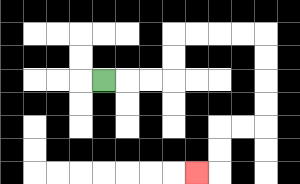{'start': '[4, 3]', 'end': '[8, 7]', 'path_directions': 'R,R,R,U,U,R,R,R,R,D,D,D,D,L,L,D,D,L', 'path_coordinates': '[[4, 3], [5, 3], [6, 3], [7, 3], [7, 2], [7, 1], [8, 1], [9, 1], [10, 1], [11, 1], [11, 2], [11, 3], [11, 4], [11, 5], [10, 5], [9, 5], [9, 6], [9, 7], [8, 7]]'}